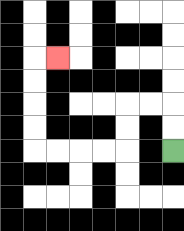{'start': '[7, 6]', 'end': '[2, 2]', 'path_directions': 'U,U,L,L,D,D,L,L,L,L,U,U,U,U,R', 'path_coordinates': '[[7, 6], [7, 5], [7, 4], [6, 4], [5, 4], [5, 5], [5, 6], [4, 6], [3, 6], [2, 6], [1, 6], [1, 5], [1, 4], [1, 3], [1, 2], [2, 2]]'}